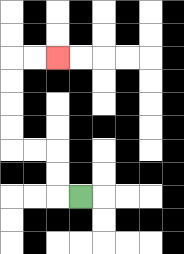{'start': '[3, 8]', 'end': '[2, 2]', 'path_directions': 'L,U,U,L,L,U,U,U,U,R,R', 'path_coordinates': '[[3, 8], [2, 8], [2, 7], [2, 6], [1, 6], [0, 6], [0, 5], [0, 4], [0, 3], [0, 2], [1, 2], [2, 2]]'}